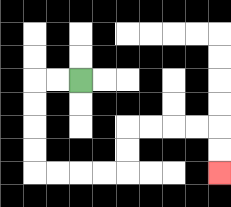{'start': '[3, 3]', 'end': '[9, 7]', 'path_directions': 'L,L,D,D,D,D,R,R,R,R,U,U,R,R,R,R,D,D', 'path_coordinates': '[[3, 3], [2, 3], [1, 3], [1, 4], [1, 5], [1, 6], [1, 7], [2, 7], [3, 7], [4, 7], [5, 7], [5, 6], [5, 5], [6, 5], [7, 5], [8, 5], [9, 5], [9, 6], [9, 7]]'}